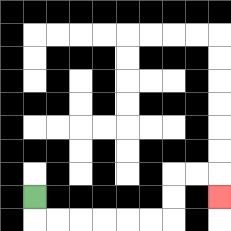{'start': '[1, 8]', 'end': '[9, 8]', 'path_directions': 'D,R,R,R,R,R,R,U,U,R,R,D', 'path_coordinates': '[[1, 8], [1, 9], [2, 9], [3, 9], [4, 9], [5, 9], [6, 9], [7, 9], [7, 8], [7, 7], [8, 7], [9, 7], [9, 8]]'}